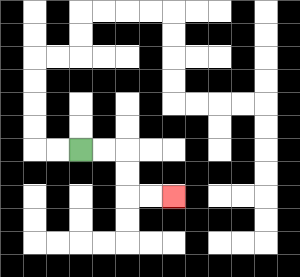{'start': '[3, 6]', 'end': '[7, 8]', 'path_directions': 'R,R,D,D,R,R', 'path_coordinates': '[[3, 6], [4, 6], [5, 6], [5, 7], [5, 8], [6, 8], [7, 8]]'}